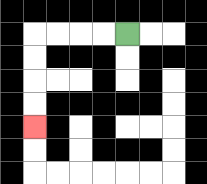{'start': '[5, 1]', 'end': '[1, 5]', 'path_directions': 'L,L,L,L,D,D,D,D', 'path_coordinates': '[[5, 1], [4, 1], [3, 1], [2, 1], [1, 1], [1, 2], [1, 3], [1, 4], [1, 5]]'}